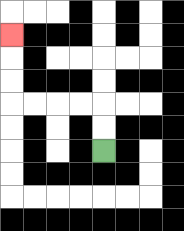{'start': '[4, 6]', 'end': '[0, 1]', 'path_directions': 'U,U,L,L,L,L,U,U,U', 'path_coordinates': '[[4, 6], [4, 5], [4, 4], [3, 4], [2, 4], [1, 4], [0, 4], [0, 3], [0, 2], [0, 1]]'}